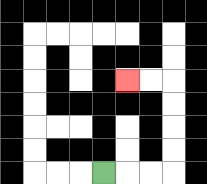{'start': '[4, 7]', 'end': '[5, 3]', 'path_directions': 'R,R,R,U,U,U,U,L,L', 'path_coordinates': '[[4, 7], [5, 7], [6, 7], [7, 7], [7, 6], [7, 5], [7, 4], [7, 3], [6, 3], [5, 3]]'}